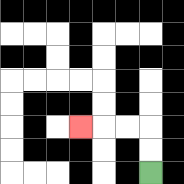{'start': '[6, 7]', 'end': '[3, 5]', 'path_directions': 'U,U,L,L,L', 'path_coordinates': '[[6, 7], [6, 6], [6, 5], [5, 5], [4, 5], [3, 5]]'}